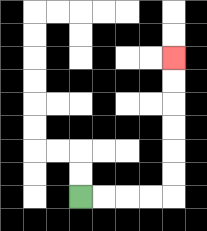{'start': '[3, 8]', 'end': '[7, 2]', 'path_directions': 'R,R,R,R,U,U,U,U,U,U', 'path_coordinates': '[[3, 8], [4, 8], [5, 8], [6, 8], [7, 8], [7, 7], [7, 6], [7, 5], [7, 4], [7, 3], [7, 2]]'}